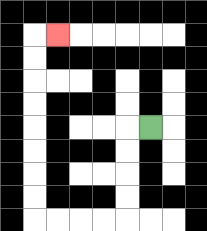{'start': '[6, 5]', 'end': '[2, 1]', 'path_directions': 'L,D,D,D,D,L,L,L,L,U,U,U,U,U,U,U,U,R', 'path_coordinates': '[[6, 5], [5, 5], [5, 6], [5, 7], [5, 8], [5, 9], [4, 9], [3, 9], [2, 9], [1, 9], [1, 8], [1, 7], [1, 6], [1, 5], [1, 4], [1, 3], [1, 2], [1, 1], [2, 1]]'}